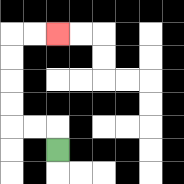{'start': '[2, 6]', 'end': '[2, 1]', 'path_directions': 'U,L,L,U,U,U,U,R,R', 'path_coordinates': '[[2, 6], [2, 5], [1, 5], [0, 5], [0, 4], [0, 3], [0, 2], [0, 1], [1, 1], [2, 1]]'}